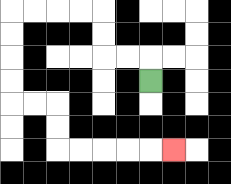{'start': '[6, 3]', 'end': '[7, 6]', 'path_directions': 'U,L,L,U,U,L,L,L,L,D,D,D,D,R,R,D,D,R,R,R,R,R', 'path_coordinates': '[[6, 3], [6, 2], [5, 2], [4, 2], [4, 1], [4, 0], [3, 0], [2, 0], [1, 0], [0, 0], [0, 1], [0, 2], [0, 3], [0, 4], [1, 4], [2, 4], [2, 5], [2, 6], [3, 6], [4, 6], [5, 6], [6, 6], [7, 6]]'}